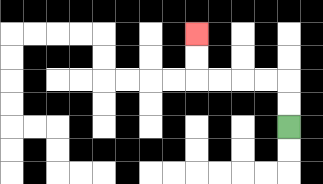{'start': '[12, 5]', 'end': '[8, 1]', 'path_directions': 'U,U,L,L,L,L,U,U', 'path_coordinates': '[[12, 5], [12, 4], [12, 3], [11, 3], [10, 3], [9, 3], [8, 3], [8, 2], [8, 1]]'}